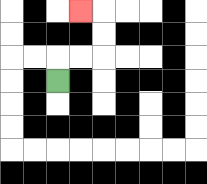{'start': '[2, 3]', 'end': '[3, 0]', 'path_directions': 'U,R,R,U,U,L', 'path_coordinates': '[[2, 3], [2, 2], [3, 2], [4, 2], [4, 1], [4, 0], [3, 0]]'}